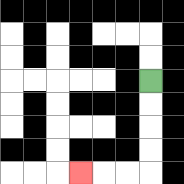{'start': '[6, 3]', 'end': '[3, 7]', 'path_directions': 'D,D,D,D,L,L,L', 'path_coordinates': '[[6, 3], [6, 4], [6, 5], [6, 6], [6, 7], [5, 7], [4, 7], [3, 7]]'}